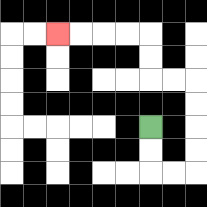{'start': '[6, 5]', 'end': '[2, 1]', 'path_directions': 'D,D,R,R,U,U,U,U,L,L,U,U,L,L,L,L', 'path_coordinates': '[[6, 5], [6, 6], [6, 7], [7, 7], [8, 7], [8, 6], [8, 5], [8, 4], [8, 3], [7, 3], [6, 3], [6, 2], [6, 1], [5, 1], [4, 1], [3, 1], [2, 1]]'}